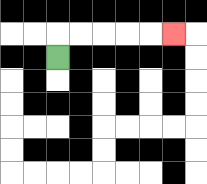{'start': '[2, 2]', 'end': '[7, 1]', 'path_directions': 'U,R,R,R,R,R', 'path_coordinates': '[[2, 2], [2, 1], [3, 1], [4, 1], [5, 1], [6, 1], [7, 1]]'}